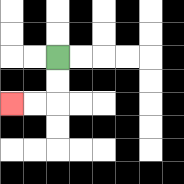{'start': '[2, 2]', 'end': '[0, 4]', 'path_directions': 'D,D,L,L', 'path_coordinates': '[[2, 2], [2, 3], [2, 4], [1, 4], [0, 4]]'}